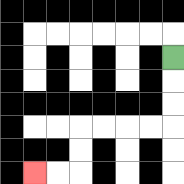{'start': '[7, 2]', 'end': '[1, 7]', 'path_directions': 'D,D,D,L,L,L,L,D,D,L,L', 'path_coordinates': '[[7, 2], [7, 3], [7, 4], [7, 5], [6, 5], [5, 5], [4, 5], [3, 5], [3, 6], [3, 7], [2, 7], [1, 7]]'}